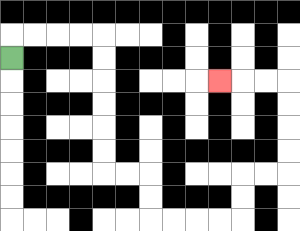{'start': '[0, 2]', 'end': '[9, 3]', 'path_directions': 'U,R,R,R,R,D,D,D,D,D,D,R,R,D,D,R,R,R,R,U,U,R,R,U,U,U,U,L,L,L', 'path_coordinates': '[[0, 2], [0, 1], [1, 1], [2, 1], [3, 1], [4, 1], [4, 2], [4, 3], [4, 4], [4, 5], [4, 6], [4, 7], [5, 7], [6, 7], [6, 8], [6, 9], [7, 9], [8, 9], [9, 9], [10, 9], [10, 8], [10, 7], [11, 7], [12, 7], [12, 6], [12, 5], [12, 4], [12, 3], [11, 3], [10, 3], [9, 3]]'}